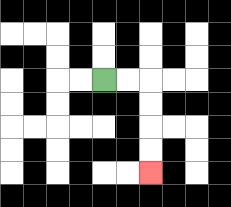{'start': '[4, 3]', 'end': '[6, 7]', 'path_directions': 'R,R,D,D,D,D', 'path_coordinates': '[[4, 3], [5, 3], [6, 3], [6, 4], [6, 5], [6, 6], [6, 7]]'}